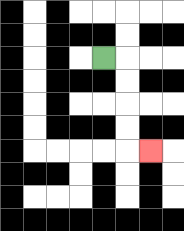{'start': '[4, 2]', 'end': '[6, 6]', 'path_directions': 'R,D,D,D,D,R', 'path_coordinates': '[[4, 2], [5, 2], [5, 3], [5, 4], [5, 5], [5, 6], [6, 6]]'}